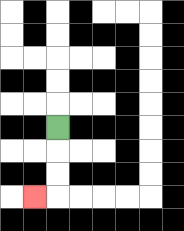{'start': '[2, 5]', 'end': '[1, 8]', 'path_directions': 'D,D,D,L', 'path_coordinates': '[[2, 5], [2, 6], [2, 7], [2, 8], [1, 8]]'}